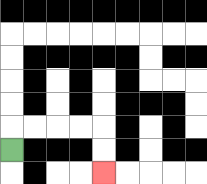{'start': '[0, 6]', 'end': '[4, 7]', 'path_directions': 'U,R,R,R,R,D,D', 'path_coordinates': '[[0, 6], [0, 5], [1, 5], [2, 5], [3, 5], [4, 5], [4, 6], [4, 7]]'}